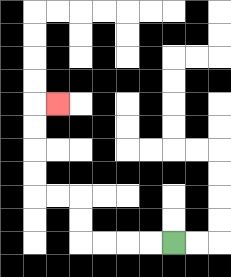{'start': '[7, 10]', 'end': '[2, 4]', 'path_directions': 'L,L,L,L,U,U,L,L,U,U,U,U,R', 'path_coordinates': '[[7, 10], [6, 10], [5, 10], [4, 10], [3, 10], [3, 9], [3, 8], [2, 8], [1, 8], [1, 7], [1, 6], [1, 5], [1, 4], [2, 4]]'}